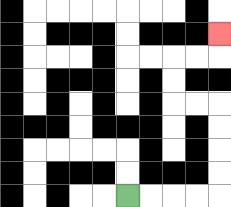{'start': '[5, 8]', 'end': '[9, 1]', 'path_directions': 'R,R,R,R,U,U,U,U,L,L,U,U,R,R,U', 'path_coordinates': '[[5, 8], [6, 8], [7, 8], [8, 8], [9, 8], [9, 7], [9, 6], [9, 5], [9, 4], [8, 4], [7, 4], [7, 3], [7, 2], [8, 2], [9, 2], [9, 1]]'}